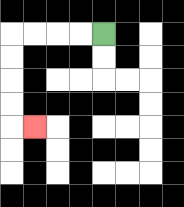{'start': '[4, 1]', 'end': '[1, 5]', 'path_directions': 'L,L,L,L,D,D,D,D,R', 'path_coordinates': '[[4, 1], [3, 1], [2, 1], [1, 1], [0, 1], [0, 2], [0, 3], [0, 4], [0, 5], [1, 5]]'}